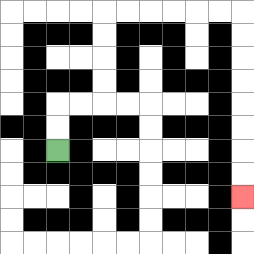{'start': '[2, 6]', 'end': '[10, 8]', 'path_directions': 'U,U,R,R,U,U,U,U,R,R,R,R,R,R,D,D,D,D,D,D,D,D', 'path_coordinates': '[[2, 6], [2, 5], [2, 4], [3, 4], [4, 4], [4, 3], [4, 2], [4, 1], [4, 0], [5, 0], [6, 0], [7, 0], [8, 0], [9, 0], [10, 0], [10, 1], [10, 2], [10, 3], [10, 4], [10, 5], [10, 6], [10, 7], [10, 8]]'}